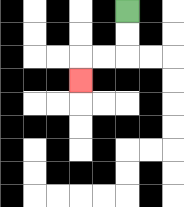{'start': '[5, 0]', 'end': '[3, 3]', 'path_directions': 'D,D,L,L,D', 'path_coordinates': '[[5, 0], [5, 1], [5, 2], [4, 2], [3, 2], [3, 3]]'}